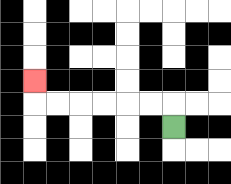{'start': '[7, 5]', 'end': '[1, 3]', 'path_directions': 'U,L,L,L,L,L,L,U', 'path_coordinates': '[[7, 5], [7, 4], [6, 4], [5, 4], [4, 4], [3, 4], [2, 4], [1, 4], [1, 3]]'}